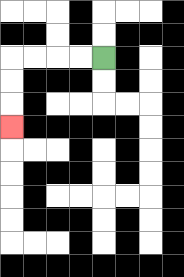{'start': '[4, 2]', 'end': '[0, 5]', 'path_directions': 'L,L,L,L,D,D,D', 'path_coordinates': '[[4, 2], [3, 2], [2, 2], [1, 2], [0, 2], [0, 3], [0, 4], [0, 5]]'}